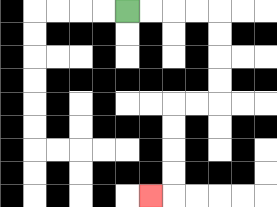{'start': '[5, 0]', 'end': '[6, 8]', 'path_directions': 'R,R,R,R,D,D,D,D,L,L,D,D,D,D,L', 'path_coordinates': '[[5, 0], [6, 0], [7, 0], [8, 0], [9, 0], [9, 1], [9, 2], [9, 3], [9, 4], [8, 4], [7, 4], [7, 5], [7, 6], [7, 7], [7, 8], [6, 8]]'}